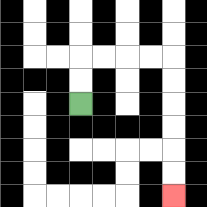{'start': '[3, 4]', 'end': '[7, 8]', 'path_directions': 'U,U,R,R,R,R,D,D,D,D,D,D', 'path_coordinates': '[[3, 4], [3, 3], [3, 2], [4, 2], [5, 2], [6, 2], [7, 2], [7, 3], [7, 4], [7, 5], [7, 6], [7, 7], [7, 8]]'}